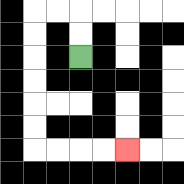{'start': '[3, 2]', 'end': '[5, 6]', 'path_directions': 'U,U,L,L,D,D,D,D,D,D,R,R,R,R', 'path_coordinates': '[[3, 2], [3, 1], [3, 0], [2, 0], [1, 0], [1, 1], [1, 2], [1, 3], [1, 4], [1, 5], [1, 6], [2, 6], [3, 6], [4, 6], [5, 6]]'}